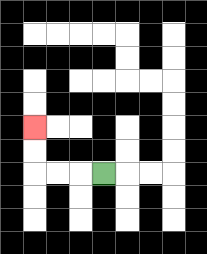{'start': '[4, 7]', 'end': '[1, 5]', 'path_directions': 'L,L,L,U,U', 'path_coordinates': '[[4, 7], [3, 7], [2, 7], [1, 7], [1, 6], [1, 5]]'}